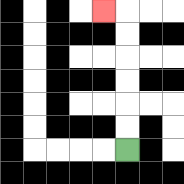{'start': '[5, 6]', 'end': '[4, 0]', 'path_directions': 'U,U,U,U,U,U,L', 'path_coordinates': '[[5, 6], [5, 5], [5, 4], [5, 3], [5, 2], [5, 1], [5, 0], [4, 0]]'}